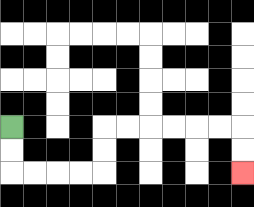{'start': '[0, 5]', 'end': '[10, 7]', 'path_directions': 'D,D,R,R,R,R,U,U,R,R,R,R,R,R,D,D', 'path_coordinates': '[[0, 5], [0, 6], [0, 7], [1, 7], [2, 7], [3, 7], [4, 7], [4, 6], [4, 5], [5, 5], [6, 5], [7, 5], [8, 5], [9, 5], [10, 5], [10, 6], [10, 7]]'}